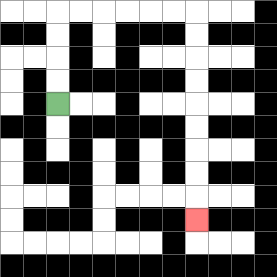{'start': '[2, 4]', 'end': '[8, 9]', 'path_directions': 'U,U,U,U,R,R,R,R,R,R,D,D,D,D,D,D,D,D,D', 'path_coordinates': '[[2, 4], [2, 3], [2, 2], [2, 1], [2, 0], [3, 0], [4, 0], [5, 0], [6, 0], [7, 0], [8, 0], [8, 1], [8, 2], [8, 3], [8, 4], [8, 5], [8, 6], [8, 7], [8, 8], [8, 9]]'}